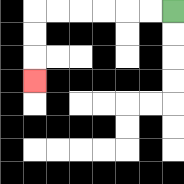{'start': '[7, 0]', 'end': '[1, 3]', 'path_directions': 'L,L,L,L,L,L,D,D,D', 'path_coordinates': '[[7, 0], [6, 0], [5, 0], [4, 0], [3, 0], [2, 0], [1, 0], [1, 1], [1, 2], [1, 3]]'}